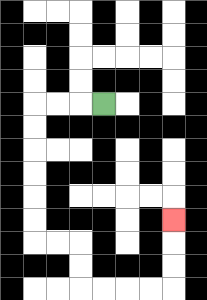{'start': '[4, 4]', 'end': '[7, 9]', 'path_directions': 'L,L,L,D,D,D,D,D,D,R,R,D,D,R,R,R,R,U,U,U', 'path_coordinates': '[[4, 4], [3, 4], [2, 4], [1, 4], [1, 5], [1, 6], [1, 7], [1, 8], [1, 9], [1, 10], [2, 10], [3, 10], [3, 11], [3, 12], [4, 12], [5, 12], [6, 12], [7, 12], [7, 11], [7, 10], [7, 9]]'}